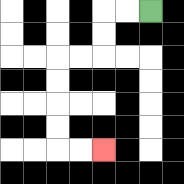{'start': '[6, 0]', 'end': '[4, 6]', 'path_directions': 'L,L,D,D,L,L,D,D,D,D,R,R', 'path_coordinates': '[[6, 0], [5, 0], [4, 0], [4, 1], [4, 2], [3, 2], [2, 2], [2, 3], [2, 4], [2, 5], [2, 6], [3, 6], [4, 6]]'}